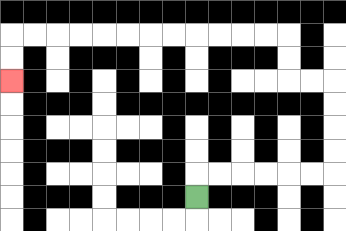{'start': '[8, 8]', 'end': '[0, 3]', 'path_directions': 'U,R,R,R,R,R,R,U,U,U,U,L,L,U,U,L,L,L,L,L,L,L,L,L,L,L,L,D,D', 'path_coordinates': '[[8, 8], [8, 7], [9, 7], [10, 7], [11, 7], [12, 7], [13, 7], [14, 7], [14, 6], [14, 5], [14, 4], [14, 3], [13, 3], [12, 3], [12, 2], [12, 1], [11, 1], [10, 1], [9, 1], [8, 1], [7, 1], [6, 1], [5, 1], [4, 1], [3, 1], [2, 1], [1, 1], [0, 1], [0, 2], [0, 3]]'}